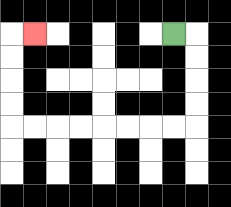{'start': '[7, 1]', 'end': '[1, 1]', 'path_directions': 'R,D,D,D,D,L,L,L,L,L,L,L,L,U,U,U,U,R', 'path_coordinates': '[[7, 1], [8, 1], [8, 2], [8, 3], [8, 4], [8, 5], [7, 5], [6, 5], [5, 5], [4, 5], [3, 5], [2, 5], [1, 5], [0, 5], [0, 4], [0, 3], [0, 2], [0, 1], [1, 1]]'}